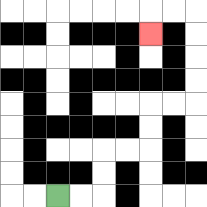{'start': '[2, 8]', 'end': '[6, 1]', 'path_directions': 'R,R,U,U,R,R,U,U,R,R,U,U,U,U,L,L,D', 'path_coordinates': '[[2, 8], [3, 8], [4, 8], [4, 7], [4, 6], [5, 6], [6, 6], [6, 5], [6, 4], [7, 4], [8, 4], [8, 3], [8, 2], [8, 1], [8, 0], [7, 0], [6, 0], [6, 1]]'}